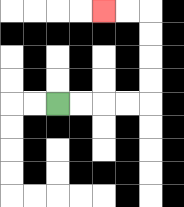{'start': '[2, 4]', 'end': '[4, 0]', 'path_directions': 'R,R,R,R,U,U,U,U,L,L', 'path_coordinates': '[[2, 4], [3, 4], [4, 4], [5, 4], [6, 4], [6, 3], [6, 2], [6, 1], [6, 0], [5, 0], [4, 0]]'}